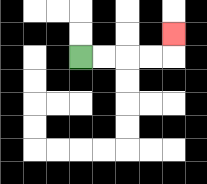{'start': '[3, 2]', 'end': '[7, 1]', 'path_directions': 'R,R,R,R,U', 'path_coordinates': '[[3, 2], [4, 2], [5, 2], [6, 2], [7, 2], [7, 1]]'}